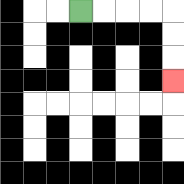{'start': '[3, 0]', 'end': '[7, 3]', 'path_directions': 'R,R,R,R,D,D,D', 'path_coordinates': '[[3, 0], [4, 0], [5, 0], [6, 0], [7, 0], [7, 1], [7, 2], [7, 3]]'}